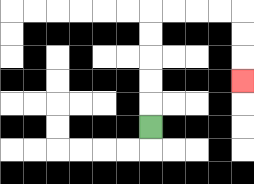{'start': '[6, 5]', 'end': '[10, 3]', 'path_directions': 'U,U,U,U,U,R,R,R,R,D,D,D', 'path_coordinates': '[[6, 5], [6, 4], [6, 3], [6, 2], [6, 1], [6, 0], [7, 0], [8, 0], [9, 0], [10, 0], [10, 1], [10, 2], [10, 3]]'}